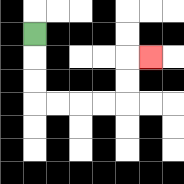{'start': '[1, 1]', 'end': '[6, 2]', 'path_directions': 'D,D,D,R,R,R,R,U,U,R', 'path_coordinates': '[[1, 1], [1, 2], [1, 3], [1, 4], [2, 4], [3, 4], [4, 4], [5, 4], [5, 3], [5, 2], [6, 2]]'}